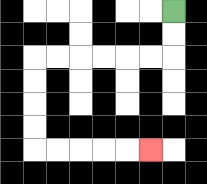{'start': '[7, 0]', 'end': '[6, 6]', 'path_directions': 'D,D,L,L,L,L,L,L,D,D,D,D,R,R,R,R,R', 'path_coordinates': '[[7, 0], [7, 1], [7, 2], [6, 2], [5, 2], [4, 2], [3, 2], [2, 2], [1, 2], [1, 3], [1, 4], [1, 5], [1, 6], [2, 6], [3, 6], [4, 6], [5, 6], [6, 6]]'}